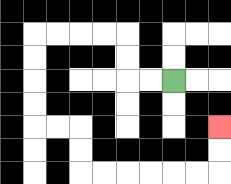{'start': '[7, 3]', 'end': '[9, 5]', 'path_directions': 'L,L,U,U,L,L,L,L,D,D,D,D,R,R,D,D,R,R,R,R,R,R,U,U', 'path_coordinates': '[[7, 3], [6, 3], [5, 3], [5, 2], [5, 1], [4, 1], [3, 1], [2, 1], [1, 1], [1, 2], [1, 3], [1, 4], [1, 5], [2, 5], [3, 5], [3, 6], [3, 7], [4, 7], [5, 7], [6, 7], [7, 7], [8, 7], [9, 7], [9, 6], [9, 5]]'}